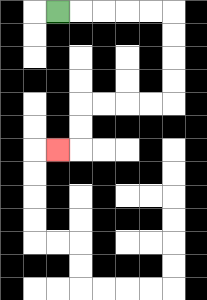{'start': '[2, 0]', 'end': '[2, 6]', 'path_directions': 'R,R,R,R,R,D,D,D,D,L,L,L,L,D,D,L', 'path_coordinates': '[[2, 0], [3, 0], [4, 0], [5, 0], [6, 0], [7, 0], [7, 1], [7, 2], [7, 3], [7, 4], [6, 4], [5, 4], [4, 4], [3, 4], [3, 5], [3, 6], [2, 6]]'}